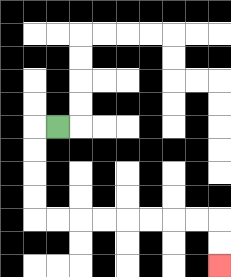{'start': '[2, 5]', 'end': '[9, 11]', 'path_directions': 'L,D,D,D,D,R,R,R,R,R,R,R,R,D,D', 'path_coordinates': '[[2, 5], [1, 5], [1, 6], [1, 7], [1, 8], [1, 9], [2, 9], [3, 9], [4, 9], [5, 9], [6, 9], [7, 9], [8, 9], [9, 9], [9, 10], [9, 11]]'}